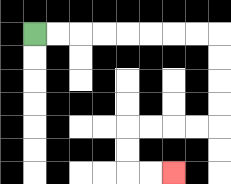{'start': '[1, 1]', 'end': '[7, 7]', 'path_directions': 'R,R,R,R,R,R,R,R,D,D,D,D,L,L,L,L,D,D,R,R', 'path_coordinates': '[[1, 1], [2, 1], [3, 1], [4, 1], [5, 1], [6, 1], [7, 1], [8, 1], [9, 1], [9, 2], [9, 3], [9, 4], [9, 5], [8, 5], [7, 5], [6, 5], [5, 5], [5, 6], [5, 7], [6, 7], [7, 7]]'}